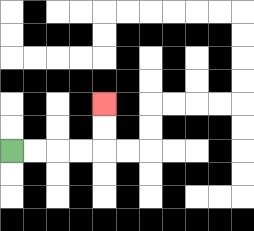{'start': '[0, 6]', 'end': '[4, 4]', 'path_directions': 'R,R,R,R,U,U', 'path_coordinates': '[[0, 6], [1, 6], [2, 6], [3, 6], [4, 6], [4, 5], [4, 4]]'}